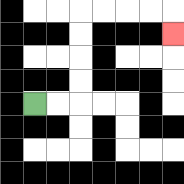{'start': '[1, 4]', 'end': '[7, 1]', 'path_directions': 'R,R,U,U,U,U,R,R,R,R,D', 'path_coordinates': '[[1, 4], [2, 4], [3, 4], [3, 3], [3, 2], [3, 1], [3, 0], [4, 0], [5, 0], [6, 0], [7, 0], [7, 1]]'}